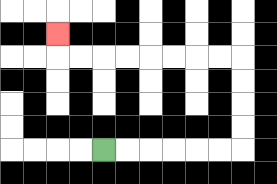{'start': '[4, 6]', 'end': '[2, 1]', 'path_directions': 'R,R,R,R,R,R,U,U,U,U,L,L,L,L,L,L,L,L,U', 'path_coordinates': '[[4, 6], [5, 6], [6, 6], [7, 6], [8, 6], [9, 6], [10, 6], [10, 5], [10, 4], [10, 3], [10, 2], [9, 2], [8, 2], [7, 2], [6, 2], [5, 2], [4, 2], [3, 2], [2, 2], [2, 1]]'}